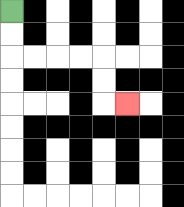{'start': '[0, 0]', 'end': '[5, 4]', 'path_directions': 'D,D,R,R,R,R,D,D,R', 'path_coordinates': '[[0, 0], [0, 1], [0, 2], [1, 2], [2, 2], [3, 2], [4, 2], [4, 3], [4, 4], [5, 4]]'}